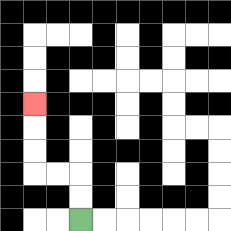{'start': '[3, 9]', 'end': '[1, 4]', 'path_directions': 'U,U,L,L,U,U,U', 'path_coordinates': '[[3, 9], [3, 8], [3, 7], [2, 7], [1, 7], [1, 6], [1, 5], [1, 4]]'}